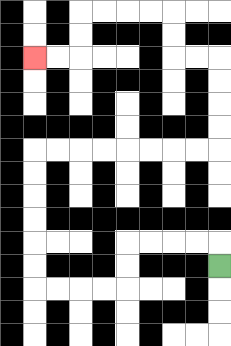{'start': '[9, 11]', 'end': '[1, 2]', 'path_directions': 'U,L,L,L,L,D,D,L,L,L,L,U,U,U,U,U,U,R,R,R,R,R,R,R,R,U,U,U,U,L,L,U,U,L,L,L,L,D,D,L,L', 'path_coordinates': '[[9, 11], [9, 10], [8, 10], [7, 10], [6, 10], [5, 10], [5, 11], [5, 12], [4, 12], [3, 12], [2, 12], [1, 12], [1, 11], [1, 10], [1, 9], [1, 8], [1, 7], [1, 6], [2, 6], [3, 6], [4, 6], [5, 6], [6, 6], [7, 6], [8, 6], [9, 6], [9, 5], [9, 4], [9, 3], [9, 2], [8, 2], [7, 2], [7, 1], [7, 0], [6, 0], [5, 0], [4, 0], [3, 0], [3, 1], [3, 2], [2, 2], [1, 2]]'}